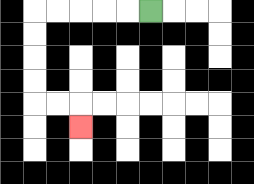{'start': '[6, 0]', 'end': '[3, 5]', 'path_directions': 'L,L,L,L,L,D,D,D,D,R,R,D', 'path_coordinates': '[[6, 0], [5, 0], [4, 0], [3, 0], [2, 0], [1, 0], [1, 1], [1, 2], [1, 3], [1, 4], [2, 4], [3, 4], [3, 5]]'}